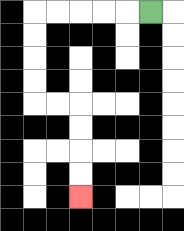{'start': '[6, 0]', 'end': '[3, 8]', 'path_directions': 'L,L,L,L,L,D,D,D,D,R,R,D,D,D,D', 'path_coordinates': '[[6, 0], [5, 0], [4, 0], [3, 0], [2, 0], [1, 0], [1, 1], [1, 2], [1, 3], [1, 4], [2, 4], [3, 4], [3, 5], [3, 6], [3, 7], [3, 8]]'}